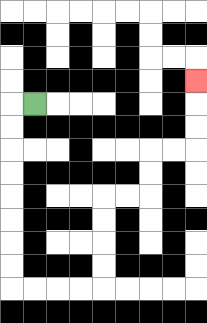{'start': '[1, 4]', 'end': '[8, 3]', 'path_directions': 'L,D,D,D,D,D,D,D,D,R,R,R,R,U,U,U,U,R,R,U,U,R,R,U,U,U', 'path_coordinates': '[[1, 4], [0, 4], [0, 5], [0, 6], [0, 7], [0, 8], [0, 9], [0, 10], [0, 11], [0, 12], [1, 12], [2, 12], [3, 12], [4, 12], [4, 11], [4, 10], [4, 9], [4, 8], [5, 8], [6, 8], [6, 7], [6, 6], [7, 6], [8, 6], [8, 5], [8, 4], [8, 3]]'}